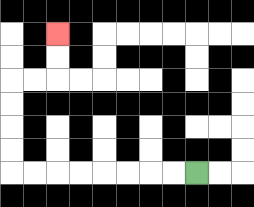{'start': '[8, 7]', 'end': '[2, 1]', 'path_directions': 'L,L,L,L,L,L,L,L,U,U,U,U,R,R,U,U', 'path_coordinates': '[[8, 7], [7, 7], [6, 7], [5, 7], [4, 7], [3, 7], [2, 7], [1, 7], [0, 7], [0, 6], [0, 5], [0, 4], [0, 3], [1, 3], [2, 3], [2, 2], [2, 1]]'}